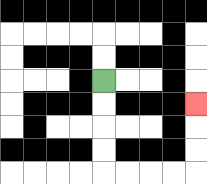{'start': '[4, 3]', 'end': '[8, 4]', 'path_directions': 'D,D,D,D,R,R,R,R,U,U,U', 'path_coordinates': '[[4, 3], [4, 4], [4, 5], [4, 6], [4, 7], [5, 7], [6, 7], [7, 7], [8, 7], [8, 6], [8, 5], [8, 4]]'}